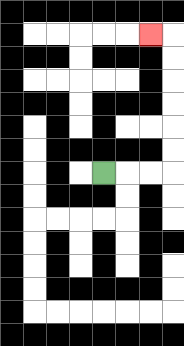{'start': '[4, 7]', 'end': '[6, 1]', 'path_directions': 'R,R,R,U,U,U,U,U,U,L', 'path_coordinates': '[[4, 7], [5, 7], [6, 7], [7, 7], [7, 6], [7, 5], [7, 4], [7, 3], [7, 2], [7, 1], [6, 1]]'}